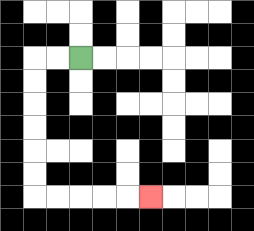{'start': '[3, 2]', 'end': '[6, 8]', 'path_directions': 'L,L,D,D,D,D,D,D,R,R,R,R,R', 'path_coordinates': '[[3, 2], [2, 2], [1, 2], [1, 3], [1, 4], [1, 5], [1, 6], [1, 7], [1, 8], [2, 8], [3, 8], [4, 8], [5, 8], [6, 8]]'}